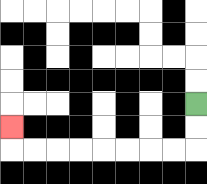{'start': '[8, 4]', 'end': '[0, 5]', 'path_directions': 'D,D,L,L,L,L,L,L,L,L,U', 'path_coordinates': '[[8, 4], [8, 5], [8, 6], [7, 6], [6, 6], [5, 6], [4, 6], [3, 6], [2, 6], [1, 6], [0, 6], [0, 5]]'}